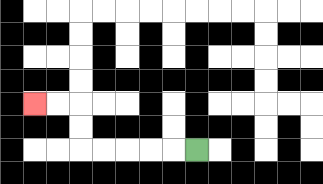{'start': '[8, 6]', 'end': '[1, 4]', 'path_directions': 'L,L,L,L,L,U,U,L,L', 'path_coordinates': '[[8, 6], [7, 6], [6, 6], [5, 6], [4, 6], [3, 6], [3, 5], [3, 4], [2, 4], [1, 4]]'}